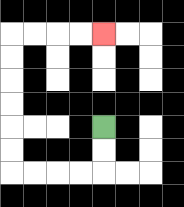{'start': '[4, 5]', 'end': '[4, 1]', 'path_directions': 'D,D,L,L,L,L,U,U,U,U,U,U,R,R,R,R', 'path_coordinates': '[[4, 5], [4, 6], [4, 7], [3, 7], [2, 7], [1, 7], [0, 7], [0, 6], [0, 5], [0, 4], [0, 3], [0, 2], [0, 1], [1, 1], [2, 1], [3, 1], [4, 1]]'}